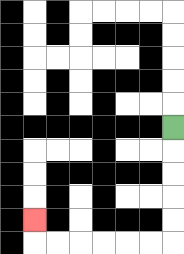{'start': '[7, 5]', 'end': '[1, 9]', 'path_directions': 'D,D,D,D,D,L,L,L,L,L,L,U', 'path_coordinates': '[[7, 5], [7, 6], [7, 7], [7, 8], [7, 9], [7, 10], [6, 10], [5, 10], [4, 10], [3, 10], [2, 10], [1, 10], [1, 9]]'}